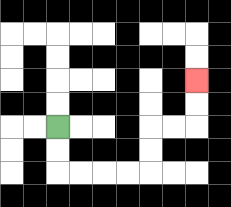{'start': '[2, 5]', 'end': '[8, 3]', 'path_directions': 'D,D,R,R,R,R,U,U,R,R,U,U', 'path_coordinates': '[[2, 5], [2, 6], [2, 7], [3, 7], [4, 7], [5, 7], [6, 7], [6, 6], [6, 5], [7, 5], [8, 5], [8, 4], [8, 3]]'}